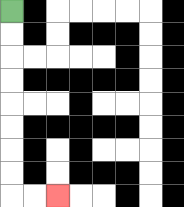{'start': '[0, 0]', 'end': '[2, 8]', 'path_directions': 'D,D,D,D,D,D,D,D,R,R', 'path_coordinates': '[[0, 0], [0, 1], [0, 2], [0, 3], [0, 4], [0, 5], [0, 6], [0, 7], [0, 8], [1, 8], [2, 8]]'}